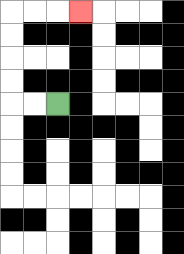{'start': '[2, 4]', 'end': '[3, 0]', 'path_directions': 'L,L,U,U,U,U,R,R,R', 'path_coordinates': '[[2, 4], [1, 4], [0, 4], [0, 3], [0, 2], [0, 1], [0, 0], [1, 0], [2, 0], [3, 0]]'}